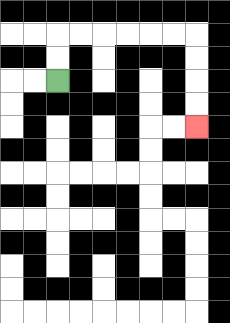{'start': '[2, 3]', 'end': '[8, 5]', 'path_directions': 'U,U,R,R,R,R,R,R,D,D,D,D', 'path_coordinates': '[[2, 3], [2, 2], [2, 1], [3, 1], [4, 1], [5, 1], [6, 1], [7, 1], [8, 1], [8, 2], [8, 3], [8, 4], [8, 5]]'}